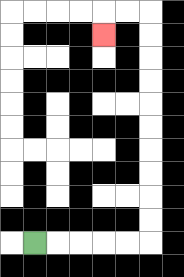{'start': '[1, 10]', 'end': '[4, 1]', 'path_directions': 'R,R,R,R,R,U,U,U,U,U,U,U,U,U,U,L,L,D', 'path_coordinates': '[[1, 10], [2, 10], [3, 10], [4, 10], [5, 10], [6, 10], [6, 9], [6, 8], [6, 7], [6, 6], [6, 5], [6, 4], [6, 3], [6, 2], [6, 1], [6, 0], [5, 0], [4, 0], [4, 1]]'}